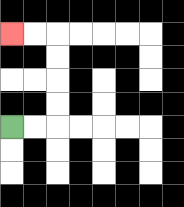{'start': '[0, 5]', 'end': '[0, 1]', 'path_directions': 'R,R,U,U,U,U,L,L', 'path_coordinates': '[[0, 5], [1, 5], [2, 5], [2, 4], [2, 3], [2, 2], [2, 1], [1, 1], [0, 1]]'}